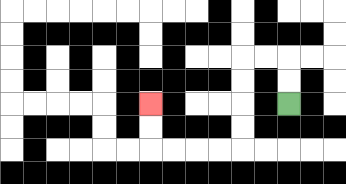{'start': '[12, 4]', 'end': '[6, 4]', 'path_directions': 'U,U,L,L,D,D,D,D,L,L,L,L,U,U', 'path_coordinates': '[[12, 4], [12, 3], [12, 2], [11, 2], [10, 2], [10, 3], [10, 4], [10, 5], [10, 6], [9, 6], [8, 6], [7, 6], [6, 6], [6, 5], [6, 4]]'}